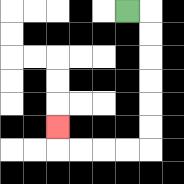{'start': '[5, 0]', 'end': '[2, 5]', 'path_directions': 'R,D,D,D,D,D,D,L,L,L,L,U', 'path_coordinates': '[[5, 0], [6, 0], [6, 1], [6, 2], [6, 3], [6, 4], [6, 5], [6, 6], [5, 6], [4, 6], [3, 6], [2, 6], [2, 5]]'}